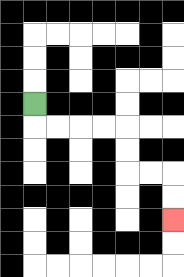{'start': '[1, 4]', 'end': '[7, 9]', 'path_directions': 'D,R,R,R,R,D,D,R,R,D,D', 'path_coordinates': '[[1, 4], [1, 5], [2, 5], [3, 5], [4, 5], [5, 5], [5, 6], [5, 7], [6, 7], [7, 7], [7, 8], [7, 9]]'}